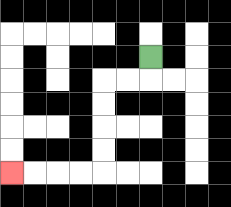{'start': '[6, 2]', 'end': '[0, 7]', 'path_directions': 'D,L,L,D,D,D,D,L,L,L,L', 'path_coordinates': '[[6, 2], [6, 3], [5, 3], [4, 3], [4, 4], [4, 5], [4, 6], [4, 7], [3, 7], [2, 7], [1, 7], [0, 7]]'}